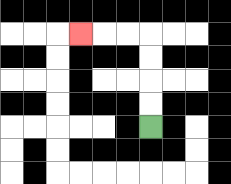{'start': '[6, 5]', 'end': '[3, 1]', 'path_directions': 'U,U,U,U,L,L,L', 'path_coordinates': '[[6, 5], [6, 4], [6, 3], [6, 2], [6, 1], [5, 1], [4, 1], [3, 1]]'}